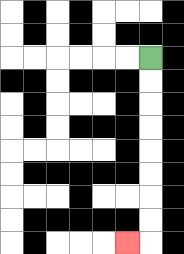{'start': '[6, 2]', 'end': '[5, 10]', 'path_directions': 'D,D,D,D,D,D,D,D,L', 'path_coordinates': '[[6, 2], [6, 3], [6, 4], [6, 5], [6, 6], [6, 7], [6, 8], [6, 9], [6, 10], [5, 10]]'}